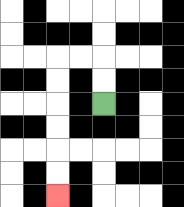{'start': '[4, 4]', 'end': '[2, 8]', 'path_directions': 'U,U,L,L,D,D,D,D,D,D', 'path_coordinates': '[[4, 4], [4, 3], [4, 2], [3, 2], [2, 2], [2, 3], [2, 4], [2, 5], [2, 6], [2, 7], [2, 8]]'}